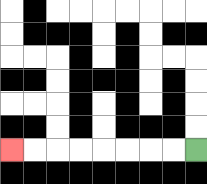{'start': '[8, 6]', 'end': '[0, 6]', 'path_directions': 'L,L,L,L,L,L,L,L', 'path_coordinates': '[[8, 6], [7, 6], [6, 6], [5, 6], [4, 6], [3, 6], [2, 6], [1, 6], [0, 6]]'}